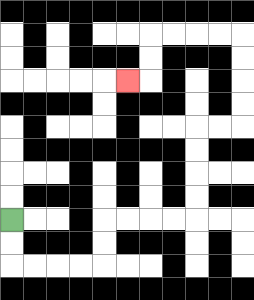{'start': '[0, 9]', 'end': '[5, 3]', 'path_directions': 'D,D,R,R,R,R,U,U,R,R,R,R,U,U,U,U,R,R,U,U,U,U,L,L,L,L,D,D,L', 'path_coordinates': '[[0, 9], [0, 10], [0, 11], [1, 11], [2, 11], [3, 11], [4, 11], [4, 10], [4, 9], [5, 9], [6, 9], [7, 9], [8, 9], [8, 8], [8, 7], [8, 6], [8, 5], [9, 5], [10, 5], [10, 4], [10, 3], [10, 2], [10, 1], [9, 1], [8, 1], [7, 1], [6, 1], [6, 2], [6, 3], [5, 3]]'}